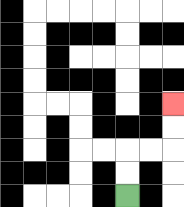{'start': '[5, 8]', 'end': '[7, 4]', 'path_directions': 'U,U,R,R,U,U', 'path_coordinates': '[[5, 8], [5, 7], [5, 6], [6, 6], [7, 6], [7, 5], [7, 4]]'}